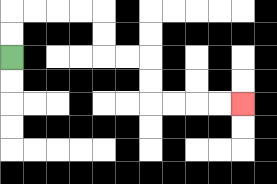{'start': '[0, 2]', 'end': '[10, 4]', 'path_directions': 'U,U,R,R,R,R,D,D,R,R,D,D,R,R,R,R', 'path_coordinates': '[[0, 2], [0, 1], [0, 0], [1, 0], [2, 0], [3, 0], [4, 0], [4, 1], [4, 2], [5, 2], [6, 2], [6, 3], [6, 4], [7, 4], [8, 4], [9, 4], [10, 4]]'}